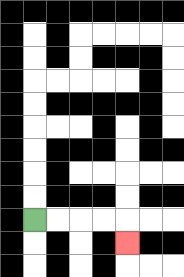{'start': '[1, 9]', 'end': '[5, 10]', 'path_directions': 'R,R,R,R,D', 'path_coordinates': '[[1, 9], [2, 9], [3, 9], [4, 9], [5, 9], [5, 10]]'}